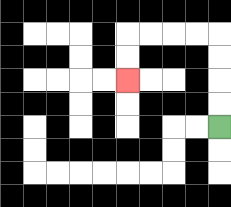{'start': '[9, 5]', 'end': '[5, 3]', 'path_directions': 'U,U,U,U,L,L,L,L,D,D', 'path_coordinates': '[[9, 5], [9, 4], [9, 3], [9, 2], [9, 1], [8, 1], [7, 1], [6, 1], [5, 1], [5, 2], [5, 3]]'}